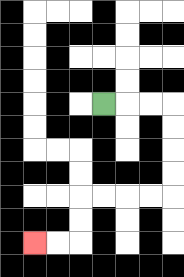{'start': '[4, 4]', 'end': '[1, 10]', 'path_directions': 'R,R,R,D,D,D,D,L,L,L,L,D,D,L,L', 'path_coordinates': '[[4, 4], [5, 4], [6, 4], [7, 4], [7, 5], [7, 6], [7, 7], [7, 8], [6, 8], [5, 8], [4, 8], [3, 8], [3, 9], [3, 10], [2, 10], [1, 10]]'}